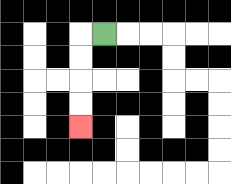{'start': '[4, 1]', 'end': '[3, 5]', 'path_directions': 'L,D,D,D,D', 'path_coordinates': '[[4, 1], [3, 1], [3, 2], [3, 3], [3, 4], [3, 5]]'}